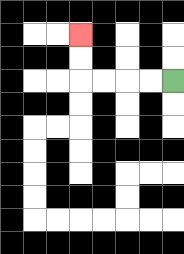{'start': '[7, 3]', 'end': '[3, 1]', 'path_directions': 'L,L,L,L,U,U', 'path_coordinates': '[[7, 3], [6, 3], [5, 3], [4, 3], [3, 3], [3, 2], [3, 1]]'}